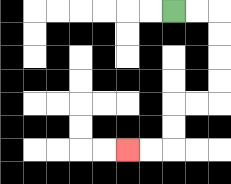{'start': '[7, 0]', 'end': '[5, 6]', 'path_directions': 'R,R,D,D,D,D,L,L,D,D,L,L', 'path_coordinates': '[[7, 0], [8, 0], [9, 0], [9, 1], [9, 2], [9, 3], [9, 4], [8, 4], [7, 4], [7, 5], [7, 6], [6, 6], [5, 6]]'}